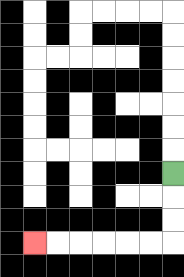{'start': '[7, 7]', 'end': '[1, 10]', 'path_directions': 'D,D,D,L,L,L,L,L,L', 'path_coordinates': '[[7, 7], [7, 8], [7, 9], [7, 10], [6, 10], [5, 10], [4, 10], [3, 10], [2, 10], [1, 10]]'}